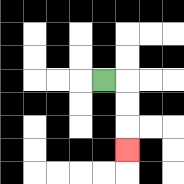{'start': '[4, 3]', 'end': '[5, 6]', 'path_directions': 'R,D,D,D', 'path_coordinates': '[[4, 3], [5, 3], [5, 4], [5, 5], [5, 6]]'}